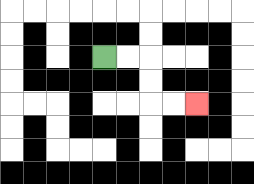{'start': '[4, 2]', 'end': '[8, 4]', 'path_directions': 'R,R,D,D,R,R', 'path_coordinates': '[[4, 2], [5, 2], [6, 2], [6, 3], [6, 4], [7, 4], [8, 4]]'}